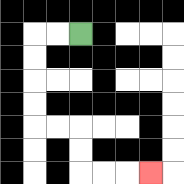{'start': '[3, 1]', 'end': '[6, 7]', 'path_directions': 'L,L,D,D,D,D,R,R,D,D,R,R,R', 'path_coordinates': '[[3, 1], [2, 1], [1, 1], [1, 2], [1, 3], [1, 4], [1, 5], [2, 5], [3, 5], [3, 6], [3, 7], [4, 7], [5, 7], [6, 7]]'}